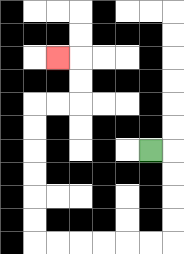{'start': '[6, 6]', 'end': '[2, 2]', 'path_directions': 'R,D,D,D,D,L,L,L,L,L,L,U,U,U,U,U,U,R,R,U,U,L', 'path_coordinates': '[[6, 6], [7, 6], [7, 7], [7, 8], [7, 9], [7, 10], [6, 10], [5, 10], [4, 10], [3, 10], [2, 10], [1, 10], [1, 9], [1, 8], [1, 7], [1, 6], [1, 5], [1, 4], [2, 4], [3, 4], [3, 3], [3, 2], [2, 2]]'}